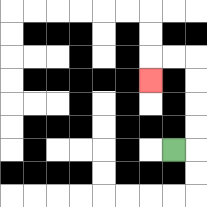{'start': '[7, 6]', 'end': '[6, 3]', 'path_directions': 'R,U,U,U,U,L,L,D', 'path_coordinates': '[[7, 6], [8, 6], [8, 5], [8, 4], [8, 3], [8, 2], [7, 2], [6, 2], [6, 3]]'}